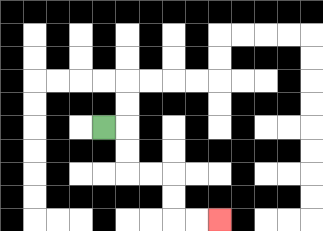{'start': '[4, 5]', 'end': '[9, 9]', 'path_directions': 'R,D,D,R,R,D,D,R,R', 'path_coordinates': '[[4, 5], [5, 5], [5, 6], [5, 7], [6, 7], [7, 7], [7, 8], [7, 9], [8, 9], [9, 9]]'}